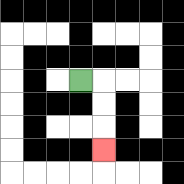{'start': '[3, 3]', 'end': '[4, 6]', 'path_directions': 'R,D,D,D', 'path_coordinates': '[[3, 3], [4, 3], [4, 4], [4, 5], [4, 6]]'}